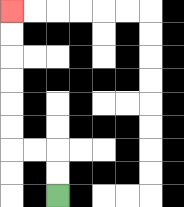{'start': '[2, 8]', 'end': '[0, 0]', 'path_directions': 'U,U,L,L,U,U,U,U,U,U', 'path_coordinates': '[[2, 8], [2, 7], [2, 6], [1, 6], [0, 6], [0, 5], [0, 4], [0, 3], [0, 2], [0, 1], [0, 0]]'}